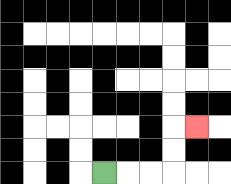{'start': '[4, 7]', 'end': '[8, 5]', 'path_directions': 'R,R,R,U,U,R', 'path_coordinates': '[[4, 7], [5, 7], [6, 7], [7, 7], [7, 6], [7, 5], [8, 5]]'}